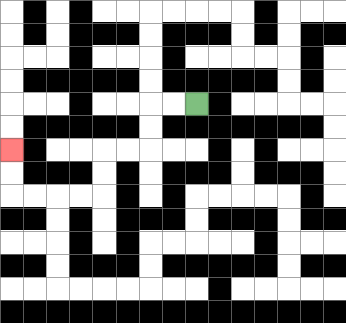{'start': '[8, 4]', 'end': '[0, 6]', 'path_directions': 'L,L,D,D,L,L,D,D,L,L,L,L,U,U', 'path_coordinates': '[[8, 4], [7, 4], [6, 4], [6, 5], [6, 6], [5, 6], [4, 6], [4, 7], [4, 8], [3, 8], [2, 8], [1, 8], [0, 8], [0, 7], [0, 6]]'}